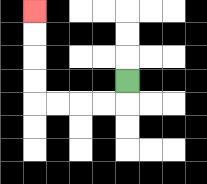{'start': '[5, 3]', 'end': '[1, 0]', 'path_directions': 'D,L,L,L,L,U,U,U,U', 'path_coordinates': '[[5, 3], [5, 4], [4, 4], [3, 4], [2, 4], [1, 4], [1, 3], [1, 2], [1, 1], [1, 0]]'}